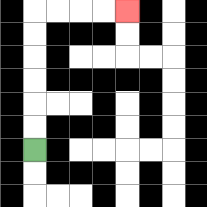{'start': '[1, 6]', 'end': '[5, 0]', 'path_directions': 'U,U,U,U,U,U,R,R,R,R', 'path_coordinates': '[[1, 6], [1, 5], [1, 4], [1, 3], [1, 2], [1, 1], [1, 0], [2, 0], [3, 0], [4, 0], [5, 0]]'}